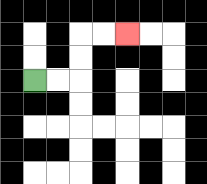{'start': '[1, 3]', 'end': '[5, 1]', 'path_directions': 'R,R,U,U,R,R', 'path_coordinates': '[[1, 3], [2, 3], [3, 3], [3, 2], [3, 1], [4, 1], [5, 1]]'}